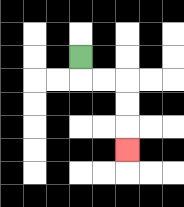{'start': '[3, 2]', 'end': '[5, 6]', 'path_directions': 'D,R,R,D,D,D', 'path_coordinates': '[[3, 2], [3, 3], [4, 3], [5, 3], [5, 4], [5, 5], [5, 6]]'}